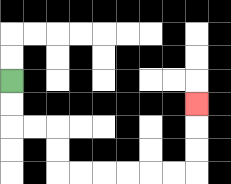{'start': '[0, 3]', 'end': '[8, 4]', 'path_directions': 'D,D,R,R,D,D,R,R,R,R,R,R,U,U,U', 'path_coordinates': '[[0, 3], [0, 4], [0, 5], [1, 5], [2, 5], [2, 6], [2, 7], [3, 7], [4, 7], [5, 7], [6, 7], [7, 7], [8, 7], [8, 6], [8, 5], [8, 4]]'}